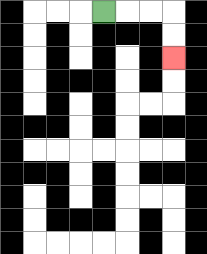{'start': '[4, 0]', 'end': '[7, 2]', 'path_directions': 'R,R,R,D,D', 'path_coordinates': '[[4, 0], [5, 0], [6, 0], [7, 0], [7, 1], [7, 2]]'}